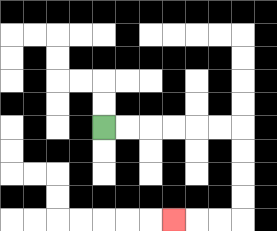{'start': '[4, 5]', 'end': '[7, 9]', 'path_directions': 'R,R,R,R,R,R,D,D,D,D,L,L,L', 'path_coordinates': '[[4, 5], [5, 5], [6, 5], [7, 5], [8, 5], [9, 5], [10, 5], [10, 6], [10, 7], [10, 8], [10, 9], [9, 9], [8, 9], [7, 9]]'}